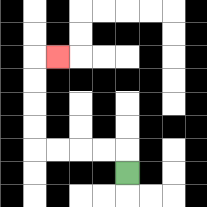{'start': '[5, 7]', 'end': '[2, 2]', 'path_directions': 'U,L,L,L,L,U,U,U,U,R', 'path_coordinates': '[[5, 7], [5, 6], [4, 6], [3, 6], [2, 6], [1, 6], [1, 5], [1, 4], [1, 3], [1, 2], [2, 2]]'}